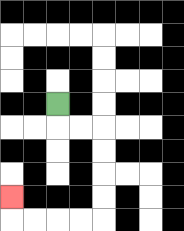{'start': '[2, 4]', 'end': '[0, 8]', 'path_directions': 'D,R,R,D,D,D,D,L,L,L,L,U', 'path_coordinates': '[[2, 4], [2, 5], [3, 5], [4, 5], [4, 6], [4, 7], [4, 8], [4, 9], [3, 9], [2, 9], [1, 9], [0, 9], [0, 8]]'}